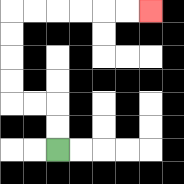{'start': '[2, 6]', 'end': '[6, 0]', 'path_directions': 'U,U,L,L,U,U,U,U,R,R,R,R,R,R', 'path_coordinates': '[[2, 6], [2, 5], [2, 4], [1, 4], [0, 4], [0, 3], [0, 2], [0, 1], [0, 0], [1, 0], [2, 0], [3, 0], [4, 0], [5, 0], [6, 0]]'}